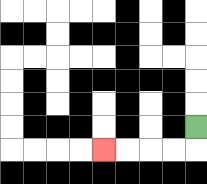{'start': '[8, 5]', 'end': '[4, 6]', 'path_directions': 'D,L,L,L,L', 'path_coordinates': '[[8, 5], [8, 6], [7, 6], [6, 6], [5, 6], [4, 6]]'}